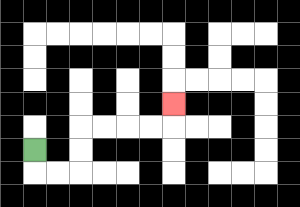{'start': '[1, 6]', 'end': '[7, 4]', 'path_directions': 'D,R,R,U,U,R,R,R,R,U', 'path_coordinates': '[[1, 6], [1, 7], [2, 7], [3, 7], [3, 6], [3, 5], [4, 5], [5, 5], [6, 5], [7, 5], [7, 4]]'}